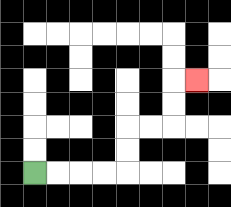{'start': '[1, 7]', 'end': '[8, 3]', 'path_directions': 'R,R,R,R,U,U,R,R,U,U,R', 'path_coordinates': '[[1, 7], [2, 7], [3, 7], [4, 7], [5, 7], [5, 6], [5, 5], [6, 5], [7, 5], [7, 4], [7, 3], [8, 3]]'}